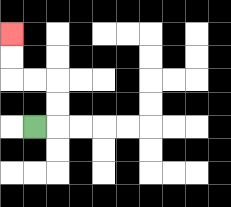{'start': '[1, 5]', 'end': '[0, 1]', 'path_directions': 'R,U,U,L,L,U,U', 'path_coordinates': '[[1, 5], [2, 5], [2, 4], [2, 3], [1, 3], [0, 3], [0, 2], [0, 1]]'}